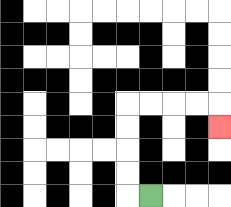{'start': '[6, 8]', 'end': '[9, 5]', 'path_directions': 'L,U,U,U,U,R,R,R,R,D', 'path_coordinates': '[[6, 8], [5, 8], [5, 7], [5, 6], [5, 5], [5, 4], [6, 4], [7, 4], [8, 4], [9, 4], [9, 5]]'}